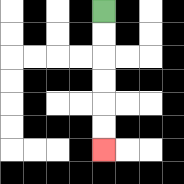{'start': '[4, 0]', 'end': '[4, 6]', 'path_directions': 'D,D,D,D,D,D', 'path_coordinates': '[[4, 0], [4, 1], [4, 2], [4, 3], [4, 4], [4, 5], [4, 6]]'}